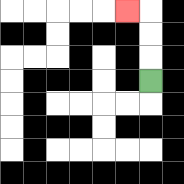{'start': '[6, 3]', 'end': '[5, 0]', 'path_directions': 'U,U,U,L', 'path_coordinates': '[[6, 3], [6, 2], [6, 1], [6, 0], [5, 0]]'}